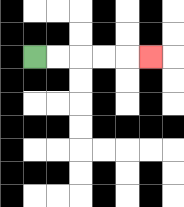{'start': '[1, 2]', 'end': '[6, 2]', 'path_directions': 'R,R,R,R,R', 'path_coordinates': '[[1, 2], [2, 2], [3, 2], [4, 2], [5, 2], [6, 2]]'}